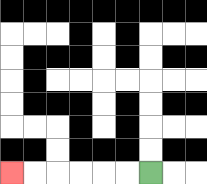{'start': '[6, 7]', 'end': '[0, 7]', 'path_directions': 'L,L,L,L,L,L', 'path_coordinates': '[[6, 7], [5, 7], [4, 7], [3, 7], [2, 7], [1, 7], [0, 7]]'}